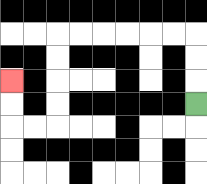{'start': '[8, 4]', 'end': '[0, 3]', 'path_directions': 'U,U,U,L,L,L,L,L,L,D,D,D,D,L,L,U,U', 'path_coordinates': '[[8, 4], [8, 3], [8, 2], [8, 1], [7, 1], [6, 1], [5, 1], [4, 1], [3, 1], [2, 1], [2, 2], [2, 3], [2, 4], [2, 5], [1, 5], [0, 5], [0, 4], [0, 3]]'}